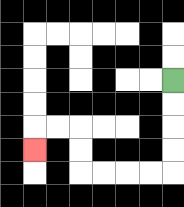{'start': '[7, 3]', 'end': '[1, 6]', 'path_directions': 'D,D,D,D,L,L,L,L,U,U,L,L,D', 'path_coordinates': '[[7, 3], [7, 4], [7, 5], [7, 6], [7, 7], [6, 7], [5, 7], [4, 7], [3, 7], [3, 6], [3, 5], [2, 5], [1, 5], [1, 6]]'}